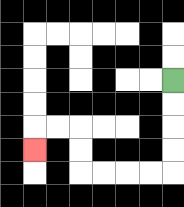{'start': '[7, 3]', 'end': '[1, 6]', 'path_directions': 'D,D,D,D,L,L,L,L,U,U,L,L,D', 'path_coordinates': '[[7, 3], [7, 4], [7, 5], [7, 6], [7, 7], [6, 7], [5, 7], [4, 7], [3, 7], [3, 6], [3, 5], [2, 5], [1, 5], [1, 6]]'}